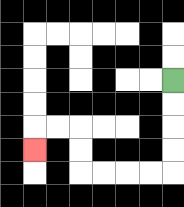{'start': '[7, 3]', 'end': '[1, 6]', 'path_directions': 'D,D,D,D,L,L,L,L,U,U,L,L,D', 'path_coordinates': '[[7, 3], [7, 4], [7, 5], [7, 6], [7, 7], [6, 7], [5, 7], [4, 7], [3, 7], [3, 6], [3, 5], [2, 5], [1, 5], [1, 6]]'}